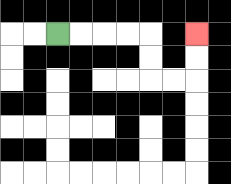{'start': '[2, 1]', 'end': '[8, 1]', 'path_directions': 'R,R,R,R,D,D,R,R,U,U', 'path_coordinates': '[[2, 1], [3, 1], [4, 1], [5, 1], [6, 1], [6, 2], [6, 3], [7, 3], [8, 3], [8, 2], [8, 1]]'}